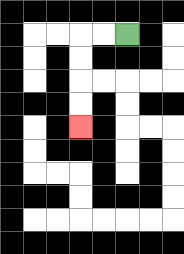{'start': '[5, 1]', 'end': '[3, 5]', 'path_directions': 'L,L,D,D,D,D', 'path_coordinates': '[[5, 1], [4, 1], [3, 1], [3, 2], [3, 3], [3, 4], [3, 5]]'}